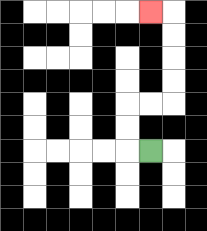{'start': '[6, 6]', 'end': '[6, 0]', 'path_directions': 'L,U,U,R,R,U,U,U,U,L', 'path_coordinates': '[[6, 6], [5, 6], [5, 5], [5, 4], [6, 4], [7, 4], [7, 3], [7, 2], [7, 1], [7, 0], [6, 0]]'}